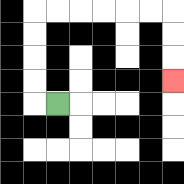{'start': '[2, 4]', 'end': '[7, 3]', 'path_directions': 'L,U,U,U,U,R,R,R,R,R,R,D,D,D', 'path_coordinates': '[[2, 4], [1, 4], [1, 3], [1, 2], [1, 1], [1, 0], [2, 0], [3, 0], [4, 0], [5, 0], [6, 0], [7, 0], [7, 1], [7, 2], [7, 3]]'}